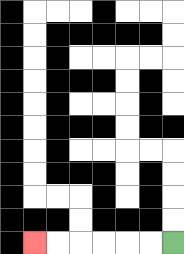{'start': '[7, 10]', 'end': '[1, 10]', 'path_directions': 'L,L,L,L,L,L', 'path_coordinates': '[[7, 10], [6, 10], [5, 10], [4, 10], [3, 10], [2, 10], [1, 10]]'}